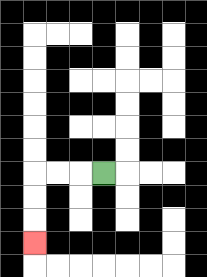{'start': '[4, 7]', 'end': '[1, 10]', 'path_directions': 'L,L,L,D,D,D', 'path_coordinates': '[[4, 7], [3, 7], [2, 7], [1, 7], [1, 8], [1, 9], [1, 10]]'}